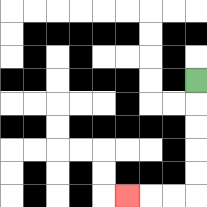{'start': '[8, 3]', 'end': '[5, 8]', 'path_directions': 'D,D,D,D,D,L,L,L', 'path_coordinates': '[[8, 3], [8, 4], [8, 5], [8, 6], [8, 7], [8, 8], [7, 8], [6, 8], [5, 8]]'}